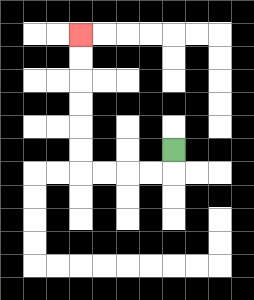{'start': '[7, 6]', 'end': '[3, 1]', 'path_directions': 'D,L,L,L,L,U,U,U,U,U,U', 'path_coordinates': '[[7, 6], [7, 7], [6, 7], [5, 7], [4, 7], [3, 7], [3, 6], [3, 5], [3, 4], [3, 3], [3, 2], [3, 1]]'}